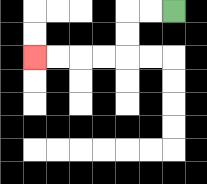{'start': '[7, 0]', 'end': '[1, 2]', 'path_directions': 'L,L,D,D,L,L,L,L', 'path_coordinates': '[[7, 0], [6, 0], [5, 0], [5, 1], [5, 2], [4, 2], [3, 2], [2, 2], [1, 2]]'}